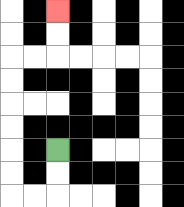{'start': '[2, 6]', 'end': '[2, 0]', 'path_directions': 'D,D,L,L,U,U,U,U,U,U,R,R,U,U', 'path_coordinates': '[[2, 6], [2, 7], [2, 8], [1, 8], [0, 8], [0, 7], [0, 6], [0, 5], [0, 4], [0, 3], [0, 2], [1, 2], [2, 2], [2, 1], [2, 0]]'}